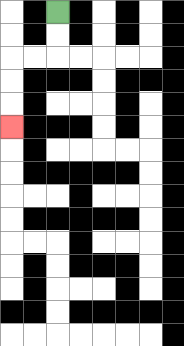{'start': '[2, 0]', 'end': '[0, 5]', 'path_directions': 'D,D,L,L,D,D,D', 'path_coordinates': '[[2, 0], [2, 1], [2, 2], [1, 2], [0, 2], [0, 3], [0, 4], [0, 5]]'}